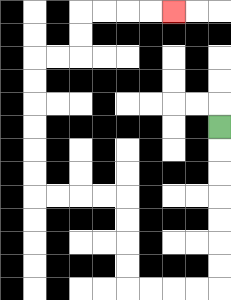{'start': '[9, 5]', 'end': '[7, 0]', 'path_directions': 'D,D,D,D,D,D,D,L,L,L,L,U,U,U,U,L,L,L,L,U,U,U,U,U,U,R,R,U,U,R,R,R,R', 'path_coordinates': '[[9, 5], [9, 6], [9, 7], [9, 8], [9, 9], [9, 10], [9, 11], [9, 12], [8, 12], [7, 12], [6, 12], [5, 12], [5, 11], [5, 10], [5, 9], [5, 8], [4, 8], [3, 8], [2, 8], [1, 8], [1, 7], [1, 6], [1, 5], [1, 4], [1, 3], [1, 2], [2, 2], [3, 2], [3, 1], [3, 0], [4, 0], [5, 0], [6, 0], [7, 0]]'}